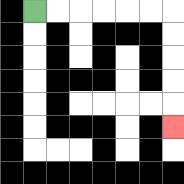{'start': '[1, 0]', 'end': '[7, 5]', 'path_directions': 'R,R,R,R,R,R,D,D,D,D,D', 'path_coordinates': '[[1, 0], [2, 0], [3, 0], [4, 0], [5, 0], [6, 0], [7, 0], [7, 1], [7, 2], [7, 3], [7, 4], [7, 5]]'}